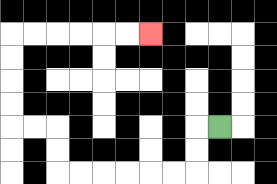{'start': '[9, 5]', 'end': '[6, 1]', 'path_directions': 'L,D,D,L,L,L,L,L,L,U,U,L,L,U,U,U,U,R,R,R,R,R,R', 'path_coordinates': '[[9, 5], [8, 5], [8, 6], [8, 7], [7, 7], [6, 7], [5, 7], [4, 7], [3, 7], [2, 7], [2, 6], [2, 5], [1, 5], [0, 5], [0, 4], [0, 3], [0, 2], [0, 1], [1, 1], [2, 1], [3, 1], [4, 1], [5, 1], [6, 1]]'}